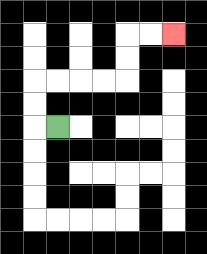{'start': '[2, 5]', 'end': '[7, 1]', 'path_directions': 'L,U,U,R,R,R,R,U,U,R,R', 'path_coordinates': '[[2, 5], [1, 5], [1, 4], [1, 3], [2, 3], [3, 3], [4, 3], [5, 3], [5, 2], [5, 1], [6, 1], [7, 1]]'}